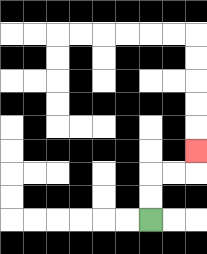{'start': '[6, 9]', 'end': '[8, 6]', 'path_directions': 'U,U,R,R,U', 'path_coordinates': '[[6, 9], [6, 8], [6, 7], [7, 7], [8, 7], [8, 6]]'}